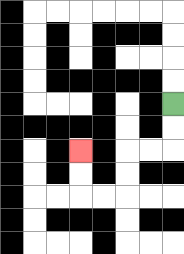{'start': '[7, 4]', 'end': '[3, 6]', 'path_directions': 'D,D,L,L,D,D,L,L,U,U', 'path_coordinates': '[[7, 4], [7, 5], [7, 6], [6, 6], [5, 6], [5, 7], [5, 8], [4, 8], [3, 8], [3, 7], [3, 6]]'}